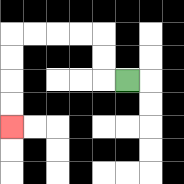{'start': '[5, 3]', 'end': '[0, 5]', 'path_directions': 'L,U,U,L,L,L,L,D,D,D,D', 'path_coordinates': '[[5, 3], [4, 3], [4, 2], [4, 1], [3, 1], [2, 1], [1, 1], [0, 1], [0, 2], [0, 3], [0, 4], [0, 5]]'}